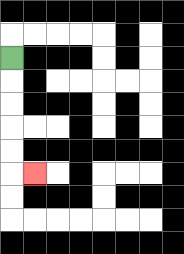{'start': '[0, 2]', 'end': '[1, 7]', 'path_directions': 'D,D,D,D,D,R', 'path_coordinates': '[[0, 2], [0, 3], [0, 4], [0, 5], [0, 6], [0, 7], [1, 7]]'}